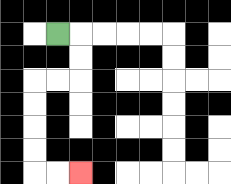{'start': '[2, 1]', 'end': '[3, 7]', 'path_directions': 'R,D,D,L,L,D,D,D,D,R,R', 'path_coordinates': '[[2, 1], [3, 1], [3, 2], [3, 3], [2, 3], [1, 3], [1, 4], [1, 5], [1, 6], [1, 7], [2, 7], [3, 7]]'}